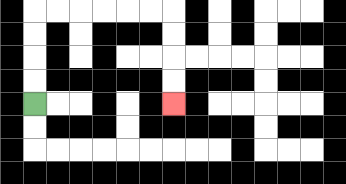{'start': '[1, 4]', 'end': '[7, 4]', 'path_directions': 'U,U,U,U,R,R,R,R,R,R,D,D,D,D', 'path_coordinates': '[[1, 4], [1, 3], [1, 2], [1, 1], [1, 0], [2, 0], [3, 0], [4, 0], [5, 0], [6, 0], [7, 0], [7, 1], [7, 2], [7, 3], [7, 4]]'}